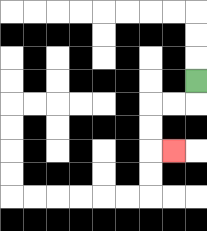{'start': '[8, 3]', 'end': '[7, 6]', 'path_directions': 'D,L,L,D,D,R', 'path_coordinates': '[[8, 3], [8, 4], [7, 4], [6, 4], [6, 5], [6, 6], [7, 6]]'}